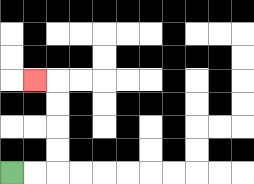{'start': '[0, 7]', 'end': '[1, 3]', 'path_directions': 'R,R,U,U,U,U,L', 'path_coordinates': '[[0, 7], [1, 7], [2, 7], [2, 6], [2, 5], [2, 4], [2, 3], [1, 3]]'}